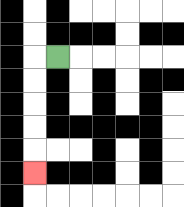{'start': '[2, 2]', 'end': '[1, 7]', 'path_directions': 'L,D,D,D,D,D', 'path_coordinates': '[[2, 2], [1, 2], [1, 3], [1, 4], [1, 5], [1, 6], [1, 7]]'}